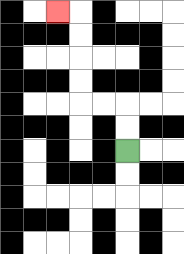{'start': '[5, 6]', 'end': '[2, 0]', 'path_directions': 'U,U,L,L,U,U,U,U,L', 'path_coordinates': '[[5, 6], [5, 5], [5, 4], [4, 4], [3, 4], [3, 3], [3, 2], [3, 1], [3, 0], [2, 0]]'}